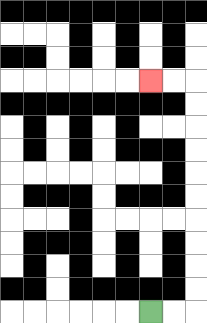{'start': '[6, 13]', 'end': '[6, 3]', 'path_directions': 'R,R,U,U,U,U,U,U,U,U,U,U,L,L', 'path_coordinates': '[[6, 13], [7, 13], [8, 13], [8, 12], [8, 11], [8, 10], [8, 9], [8, 8], [8, 7], [8, 6], [8, 5], [8, 4], [8, 3], [7, 3], [6, 3]]'}